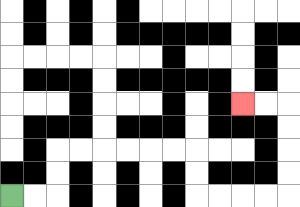{'start': '[0, 8]', 'end': '[10, 4]', 'path_directions': 'R,R,U,U,R,R,R,R,R,R,D,D,R,R,R,R,U,U,U,U,L,L', 'path_coordinates': '[[0, 8], [1, 8], [2, 8], [2, 7], [2, 6], [3, 6], [4, 6], [5, 6], [6, 6], [7, 6], [8, 6], [8, 7], [8, 8], [9, 8], [10, 8], [11, 8], [12, 8], [12, 7], [12, 6], [12, 5], [12, 4], [11, 4], [10, 4]]'}